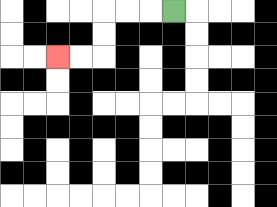{'start': '[7, 0]', 'end': '[2, 2]', 'path_directions': 'L,L,L,D,D,L,L', 'path_coordinates': '[[7, 0], [6, 0], [5, 0], [4, 0], [4, 1], [4, 2], [3, 2], [2, 2]]'}